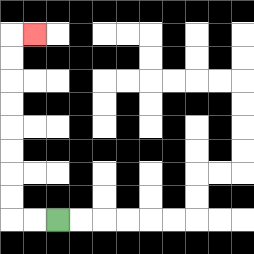{'start': '[2, 9]', 'end': '[1, 1]', 'path_directions': 'L,L,U,U,U,U,U,U,U,U,R', 'path_coordinates': '[[2, 9], [1, 9], [0, 9], [0, 8], [0, 7], [0, 6], [0, 5], [0, 4], [0, 3], [0, 2], [0, 1], [1, 1]]'}